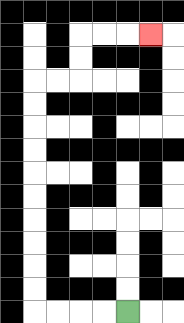{'start': '[5, 13]', 'end': '[6, 1]', 'path_directions': 'L,L,L,L,U,U,U,U,U,U,U,U,U,U,R,R,U,U,R,R,R', 'path_coordinates': '[[5, 13], [4, 13], [3, 13], [2, 13], [1, 13], [1, 12], [1, 11], [1, 10], [1, 9], [1, 8], [1, 7], [1, 6], [1, 5], [1, 4], [1, 3], [2, 3], [3, 3], [3, 2], [3, 1], [4, 1], [5, 1], [6, 1]]'}